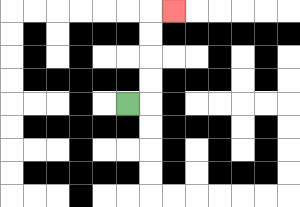{'start': '[5, 4]', 'end': '[7, 0]', 'path_directions': 'R,U,U,U,U,R', 'path_coordinates': '[[5, 4], [6, 4], [6, 3], [6, 2], [6, 1], [6, 0], [7, 0]]'}